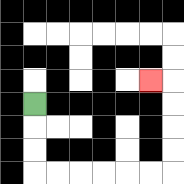{'start': '[1, 4]', 'end': '[6, 3]', 'path_directions': 'D,D,D,R,R,R,R,R,R,U,U,U,U,L', 'path_coordinates': '[[1, 4], [1, 5], [1, 6], [1, 7], [2, 7], [3, 7], [4, 7], [5, 7], [6, 7], [7, 7], [7, 6], [7, 5], [7, 4], [7, 3], [6, 3]]'}